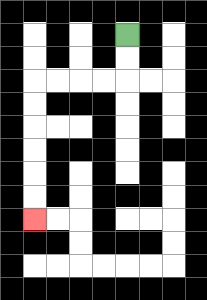{'start': '[5, 1]', 'end': '[1, 9]', 'path_directions': 'D,D,L,L,L,L,D,D,D,D,D,D', 'path_coordinates': '[[5, 1], [5, 2], [5, 3], [4, 3], [3, 3], [2, 3], [1, 3], [1, 4], [1, 5], [1, 6], [1, 7], [1, 8], [1, 9]]'}